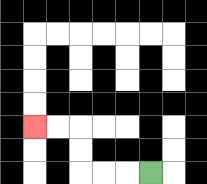{'start': '[6, 7]', 'end': '[1, 5]', 'path_directions': 'L,L,L,U,U,L,L', 'path_coordinates': '[[6, 7], [5, 7], [4, 7], [3, 7], [3, 6], [3, 5], [2, 5], [1, 5]]'}